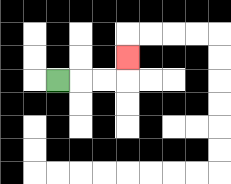{'start': '[2, 3]', 'end': '[5, 2]', 'path_directions': 'R,R,R,U', 'path_coordinates': '[[2, 3], [3, 3], [4, 3], [5, 3], [5, 2]]'}